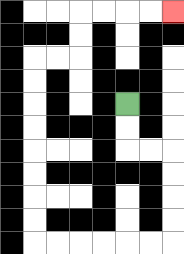{'start': '[5, 4]', 'end': '[7, 0]', 'path_directions': 'D,D,R,R,D,D,D,D,L,L,L,L,L,L,U,U,U,U,U,U,U,U,R,R,U,U,R,R,R,R', 'path_coordinates': '[[5, 4], [5, 5], [5, 6], [6, 6], [7, 6], [7, 7], [7, 8], [7, 9], [7, 10], [6, 10], [5, 10], [4, 10], [3, 10], [2, 10], [1, 10], [1, 9], [1, 8], [1, 7], [1, 6], [1, 5], [1, 4], [1, 3], [1, 2], [2, 2], [3, 2], [3, 1], [3, 0], [4, 0], [5, 0], [6, 0], [7, 0]]'}